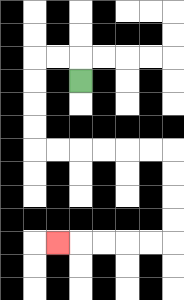{'start': '[3, 3]', 'end': '[2, 10]', 'path_directions': 'U,L,L,D,D,D,D,R,R,R,R,R,R,D,D,D,D,L,L,L,L,L', 'path_coordinates': '[[3, 3], [3, 2], [2, 2], [1, 2], [1, 3], [1, 4], [1, 5], [1, 6], [2, 6], [3, 6], [4, 6], [5, 6], [6, 6], [7, 6], [7, 7], [7, 8], [7, 9], [7, 10], [6, 10], [5, 10], [4, 10], [3, 10], [2, 10]]'}